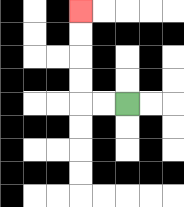{'start': '[5, 4]', 'end': '[3, 0]', 'path_directions': 'L,L,U,U,U,U', 'path_coordinates': '[[5, 4], [4, 4], [3, 4], [3, 3], [3, 2], [3, 1], [3, 0]]'}